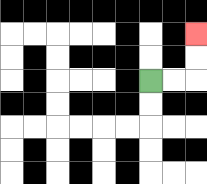{'start': '[6, 3]', 'end': '[8, 1]', 'path_directions': 'R,R,U,U', 'path_coordinates': '[[6, 3], [7, 3], [8, 3], [8, 2], [8, 1]]'}